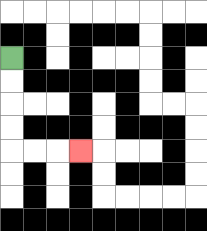{'start': '[0, 2]', 'end': '[3, 6]', 'path_directions': 'D,D,D,D,R,R,R', 'path_coordinates': '[[0, 2], [0, 3], [0, 4], [0, 5], [0, 6], [1, 6], [2, 6], [3, 6]]'}